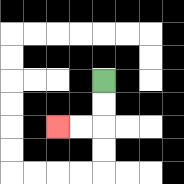{'start': '[4, 3]', 'end': '[2, 5]', 'path_directions': 'D,D,L,L', 'path_coordinates': '[[4, 3], [4, 4], [4, 5], [3, 5], [2, 5]]'}